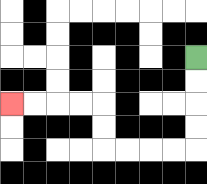{'start': '[8, 2]', 'end': '[0, 4]', 'path_directions': 'D,D,D,D,L,L,L,L,U,U,L,L,L,L', 'path_coordinates': '[[8, 2], [8, 3], [8, 4], [8, 5], [8, 6], [7, 6], [6, 6], [5, 6], [4, 6], [4, 5], [4, 4], [3, 4], [2, 4], [1, 4], [0, 4]]'}